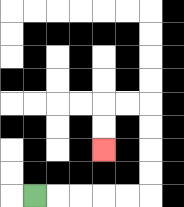{'start': '[1, 8]', 'end': '[4, 6]', 'path_directions': 'R,R,R,R,R,U,U,U,U,L,L,D,D', 'path_coordinates': '[[1, 8], [2, 8], [3, 8], [4, 8], [5, 8], [6, 8], [6, 7], [6, 6], [6, 5], [6, 4], [5, 4], [4, 4], [4, 5], [4, 6]]'}